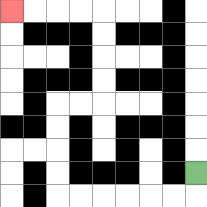{'start': '[8, 7]', 'end': '[0, 0]', 'path_directions': 'D,L,L,L,L,L,L,U,U,U,U,R,R,U,U,U,U,L,L,L,L', 'path_coordinates': '[[8, 7], [8, 8], [7, 8], [6, 8], [5, 8], [4, 8], [3, 8], [2, 8], [2, 7], [2, 6], [2, 5], [2, 4], [3, 4], [4, 4], [4, 3], [4, 2], [4, 1], [4, 0], [3, 0], [2, 0], [1, 0], [0, 0]]'}